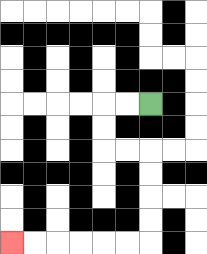{'start': '[6, 4]', 'end': '[0, 10]', 'path_directions': 'L,L,D,D,R,R,D,D,D,D,L,L,L,L,L,L', 'path_coordinates': '[[6, 4], [5, 4], [4, 4], [4, 5], [4, 6], [5, 6], [6, 6], [6, 7], [6, 8], [6, 9], [6, 10], [5, 10], [4, 10], [3, 10], [2, 10], [1, 10], [0, 10]]'}